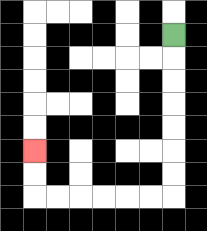{'start': '[7, 1]', 'end': '[1, 6]', 'path_directions': 'D,D,D,D,D,D,D,L,L,L,L,L,L,U,U', 'path_coordinates': '[[7, 1], [7, 2], [7, 3], [7, 4], [7, 5], [7, 6], [7, 7], [7, 8], [6, 8], [5, 8], [4, 8], [3, 8], [2, 8], [1, 8], [1, 7], [1, 6]]'}